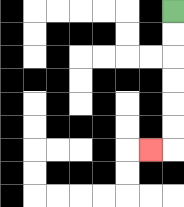{'start': '[7, 0]', 'end': '[6, 6]', 'path_directions': 'D,D,D,D,D,D,L', 'path_coordinates': '[[7, 0], [7, 1], [7, 2], [7, 3], [7, 4], [7, 5], [7, 6], [6, 6]]'}